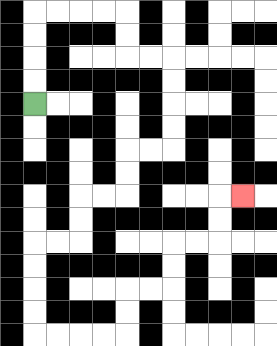{'start': '[1, 4]', 'end': '[10, 8]', 'path_directions': 'U,U,U,U,R,R,R,R,D,D,R,R,D,D,D,D,L,L,D,D,L,L,D,D,L,L,D,D,D,D,R,R,R,R,U,U,R,R,U,U,R,R,U,U,R', 'path_coordinates': '[[1, 4], [1, 3], [1, 2], [1, 1], [1, 0], [2, 0], [3, 0], [4, 0], [5, 0], [5, 1], [5, 2], [6, 2], [7, 2], [7, 3], [7, 4], [7, 5], [7, 6], [6, 6], [5, 6], [5, 7], [5, 8], [4, 8], [3, 8], [3, 9], [3, 10], [2, 10], [1, 10], [1, 11], [1, 12], [1, 13], [1, 14], [2, 14], [3, 14], [4, 14], [5, 14], [5, 13], [5, 12], [6, 12], [7, 12], [7, 11], [7, 10], [8, 10], [9, 10], [9, 9], [9, 8], [10, 8]]'}